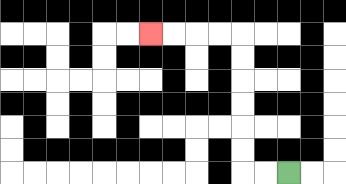{'start': '[12, 7]', 'end': '[6, 1]', 'path_directions': 'L,L,U,U,U,U,U,U,L,L,L,L', 'path_coordinates': '[[12, 7], [11, 7], [10, 7], [10, 6], [10, 5], [10, 4], [10, 3], [10, 2], [10, 1], [9, 1], [8, 1], [7, 1], [6, 1]]'}